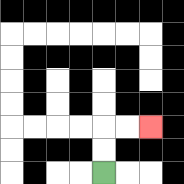{'start': '[4, 7]', 'end': '[6, 5]', 'path_directions': 'U,U,R,R', 'path_coordinates': '[[4, 7], [4, 6], [4, 5], [5, 5], [6, 5]]'}